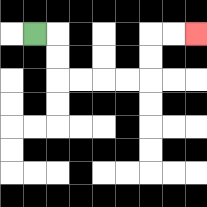{'start': '[1, 1]', 'end': '[8, 1]', 'path_directions': 'R,D,D,R,R,R,R,U,U,R,R', 'path_coordinates': '[[1, 1], [2, 1], [2, 2], [2, 3], [3, 3], [4, 3], [5, 3], [6, 3], [6, 2], [6, 1], [7, 1], [8, 1]]'}